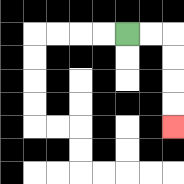{'start': '[5, 1]', 'end': '[7, 5]', 'path_directions': 'R,R,D,D,D,D', 'path_coordinates': '[[5, 1], [6, 1], [7, 1], [7, 2], [7, 3], [7, 4], [7, 5]]'}